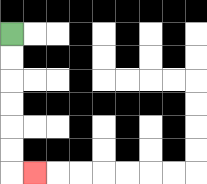{'start': '[0, 1]', 'end': '[1, 7]', 'path_directions': 'D,D,D,D,D,D,R', 'path_coordinates': '[[0, 1], [0, 2], [0, 3], [0, 4], [0, 5], [0, 6], [0, 7], [1, 7]]'}